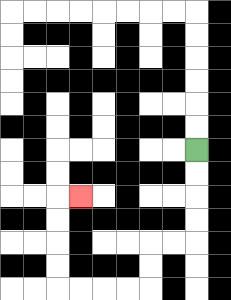{'start': '[8, 6]', 'end': '[3, 8]', 'path_directions': 'D,D,D,D,L,L,D,D,L,L,L,L,U,U,U,U,R', 'path_coordinates': '[[8, 6], [8, 7], [8, 8], [8, 9], [8, 10], [7, 10], [6, 10], [6, 11], [6, 12], [5, 12], [4, 12], [3, 12], [2, 12], [2, 11], [2, 10], [2, 9], [2, 8], [3, 8]]'}